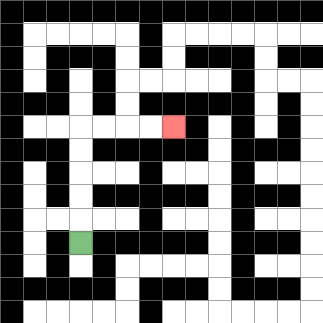{'start': '[3, 10]', 'end': '[7, 5]', 'path_directions': 'U,U,U,U,U,R,R,R,R', 'path_coordinates': '[[3, 10], [3, 9], [3, 8], [3, 7], [3, 6], [3, 5], [4, 5], [5, 5], [6, 5], [7, 5]]'}